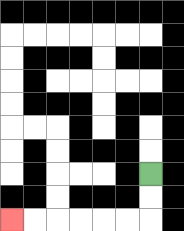{'start': '[6, 7]', 'end': '[0, 9]', 'path_directions': 'D,D,L,L,L,L,L,L', 'path_coordinates': '[[6, 7], [6, 8], [6, 9], [5, 9], [4, 9], [3, 9], [2, 9], [1, 9], [0, 9]]'}